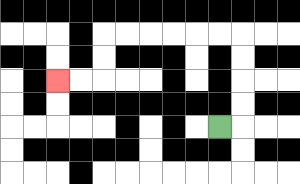{'start': '[9, 5]', 'end': '[2, 3]', 'path_directions': 'R,U,U,U,U,L,L,L,L,L,L,D,D,L,L', 'path_coordinates': '[[9, 5], [10, 5], [10, 4], [10, 3], [10, 2], [10, 1], [9, 1], [8, 1], [7, 1], [6, 1], [5, 1], [4, 1], [4, 2], [4, 3], [3, 3], [2, 3]]'}